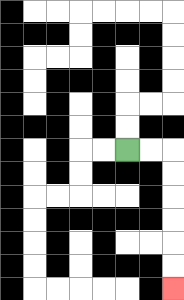{'start': '[5, 6]', 'end': '[7, 12]', 'path_directions': 'R,R,D,D,D,D,D,D', 'path_coordinates': '[[5, 6], [6, 6], [7, 6], [7, 7], [7, 8], [7, 9], [7, 10], [7, 11], [7, 12]]'}